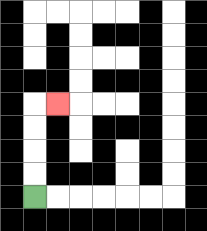{'start': '[1, 8]', 'end': '[2, 4]', 'path_directions': 'U,U,U,U,R', 'path_coordinates': '[[1, 8], [1, 7], [1, 6], [1, 5], [1, 4], [2, 4]]'}